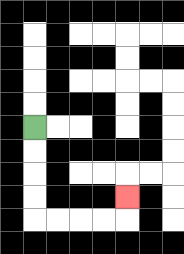{'start': '[1, 5]', 'end': '[5, 8]', 'path_directions': 'D,D,D,D,R,R,R,R,U', 'path_coordinates': '[[1, 5], [1, 6], [1, 7], [1, 8], [1, 9], [2, 9], [3, 9], [4, 9], [5, 9], [5, 8]]'}